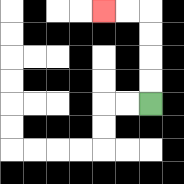{'start': '[6, 4]', 'end': '[4, 0]', 'path_directions': 'U,U,U,U,L,L', 'path_coordinates': '[[6, 4], [6, 3], [6, 2], [6, 1], [6, 0], [5, 0], [4, 0]]'}